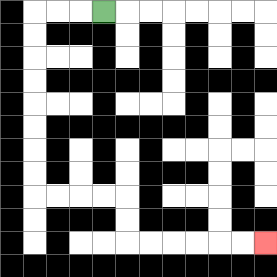{'start': '[4, 0]', 'end': '[11, 10]', 'path_directions': 'L,L,L,D,D,D,D,D,D,D,D,R,R,R,R,D,D,R,R,R,R,R,R', 'path_coordinates': '[[4, 0], [3, 0], [2, 0], [1, 0], [1, 1], [1, 2], [1, 3], [1, 4], [1, 5], [1, 6], [1, 7], [1, 8], [2, 8], [3, 8], [4, 8], [5, 8], [5, 9], [5, 10], [6, 10], [7, 10], [8, 10], [9, 10], [10, 10], [11, 10]]'}